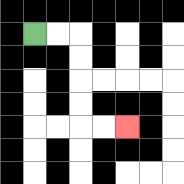{'start': '[1, 1]', 'end': '[5, 5]', 'path_directions': 'R,R,D,D,D,D,R,R', 'path_coordinates': '[[1, 1], [2, 1], [3, 1], [3, 2], [3, 3], [3, 4], [3, 5], [4, 5], [5, 5]]'}